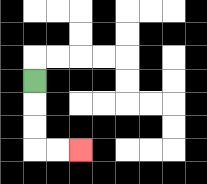{'start': '[1, 3]', 'end': '[3, 6]', 'path_directions': 'D,D,D,R,R', 'path_coordinates': '[[1, 3], [1, 4], [1, 5], [1, 6], [2, 6], [3, 6]]'}